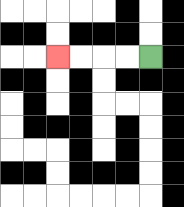{'start': '[6, 2]', 'end': '[2, 2]', 'path_directions': 'L,L,L,L', 'path_coordinates': '[[6, 2], [5, 2], [4, 2], [3, 2], [2, 2]]'}